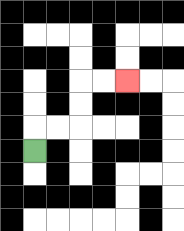{'start': '[1, 6]', 'end': '[5, 3]', 'path_directions': 'U,R,R,U,U,R,R', 'path_coordinates': '[[1, 6], [1, 5], [2, 5], [3, 5], [3, 4], [3, 3], [4, 3], [5, 3]]'}